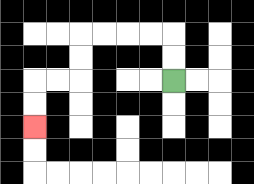{'start': '[7, 3]', 'end': '[1, 5]', 'path_directions': 'U,U,L,L,L,L,D,D,L,L,D,D', 'path_coordinates': '[[7, 3], [7, 2], [7, 1], [6, 1], [5, 1], [4, 1], [3, 1], [3, 2], [3, 3], [2, 3], [1, 3], [1, 4], [1, 5]]'}